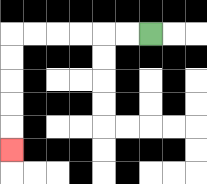{'start': '[6, 1]', 'end': '[0, 6]', 'path_directions': 'L,L,L,L,L,L,D,D,D,D,D', 'path_coordinates': '[[6, 1], [5, 1], [4, 1], [3, 1], [2, 1], [1, 1], [0, 1], [0, 2], [0, 3], [0, 4], [0, 5], [0, 6]]'}